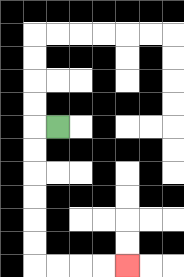{'start': '[2, 5]', 'end': '[5, 11]', 'path_directions': 'L,D,D,D,D,D,D,R,R,R,R', 'path_coordinates': '[[2, 5], [1, 5], [1, 6], [1, 7], [1, 8], [1, 9], [1, 10], [1, 11], [2, 11], [3, 11], [4, 11], [5, 11]]'}